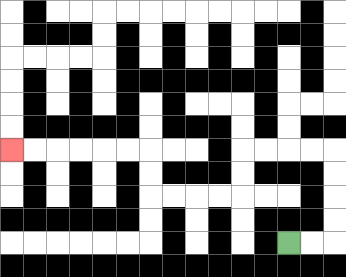{'start': '[12, 10]', 'end': '[0, 6]', 'path_directions': 'R,R,U,U,U,U,L,L,L,L,D,D,L,L,L,L,U,U,L,L,L,L,L,L', 'path_coordinates': '[[12, 10], [13, 10], [14, 10], [14, 9], [14, 8], [14, 7], [14, 6], [13, 6], [12, 6], [11, 6], [10, 6], [10, 7], [10, 8], [9, 8], [8, 8], [7, 8], [6, 8], [6, 7], [6, 6], [5, 6], [4, 6], [3, 6], [2, 6], [1, 6], [0, 6]]'}